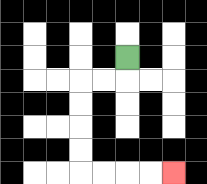{'start': '[5, 2]', 'end': '[7, 7]', 'path_directions': 'D,L,L,D,D,D,D,R,R,R,R', 'path_coordinates': '[[5, 2], [5, 3], [4, 3], [3, 3], [3, 4], [3, 5], [3, 6], [3, 7], [4, 7], [5, 7], [6, 7], [7, 7]]'}